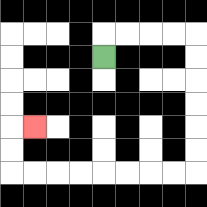{'start': '[4, 2]', 'end': '[1, 5]', 'path_directions': 'U,R,R,R,R,D,D,D,D,D,D,L,L,L,L,L,L,L,L,U,U,R', 'path_coordinates': '[[4, 2], [4, 1], [5, 1], [6, 1], [7, 1], [8, 1], [8, 2], [8, 3], [8, 4], [8, 5], [8, 6], [8, 7], [7, 7], [6, 7], [5, 7], [4, 7], [3, 7], [2, 7], [1, 7], [0, 7], [0, 6], [0, 5], [1, 5]]'}